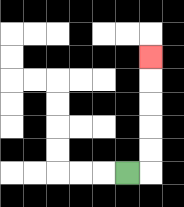{'start': '[5, 7]', 'end': '[6, 2]', 'path_directions': 'R,U,U,U,U,U', 'path_coordinates': '[[5, 7], [6, 7], [6, 6], [6, 5], [6, 4], [6, 3], [6, 2]]'}